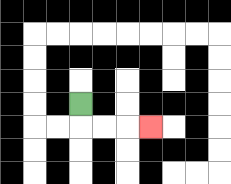{'start': '[3, 4]', 'end': '[6, 5]', 'path_directions': 'D,R,R,R', 'path_coordinates': '[[3, 4], [3, 5], [4, 5], [5, 5], [6, 5]]'}